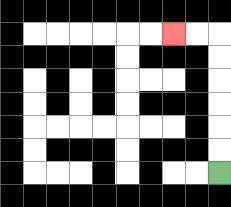{'start': '[9, 7]', 'end': '[7, 1]', 'path_directions': 'U,U,U,U,U,U,L,L', 'path_coordinates': '[[9, 7], [9, 6], [9, 5], [9, 4], [9, 3], [9, 2], [9, 1], [8, 1], [7, 1]]'}